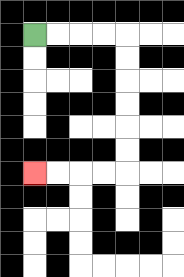{'start': '[1, 1]', 'end': '[1, 7]', 'path_directions': 'R,R,R,R,D,D,D,D,D,D,L,L,L,L', 'path_coordinates': '[[1, 1], [2, 1], [3, 1], [4, 1], [5, 1], [5, 2], [5, 3], [5, 4], [5, 5], [5, 6], [5, 7], [4, 7], [3, 7], [2, 7], [1, 7]]'}